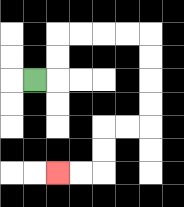{'start': '[1, 3]', 'end': '[2, 7]', 'path_directions': 'R,U,U,R,R,R,R,D,D,D,D,L,L,D,D,L,L', 'path_coordinates': '[[1, 3], [2, 3], [2, 2], [2, 1], [3, 1], [4, 1], [5, 1], [6, 1], [6, 2], [6, 3], [6, 4], [6, 5], [5, 5], [4, 5], [4, 6], [4, 7], [3, 7], [2, 7]]'}